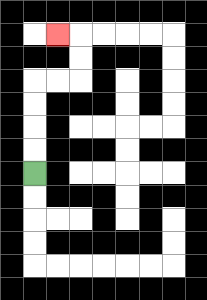{'start': '[1, 7]', 'end': '[2, 1]', 'path_directions': 'U,U,U,U,R,R,U,U,L', 'path_coordinates': '[[1, 7], [1, 6], [1, 5], [1, 4], [1, 3], [2, 3], [3, 3], [3, 2], [3, 1], [2, 1]]'}